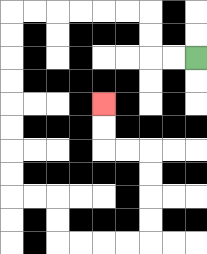{'start': '[8, 2]', 'end': '[4, 4]', 'path_directions': 'L,L,U,U,L,L,L,L,L,L,D,D,D,D,D,D,D,D,R,R,D,D,R,R,R,R,U,U,U,U,L,L,U,U', 'path_coordinates': '[[8, 2], [7, 2], [6, 2], [6, 1], [6, 0], [5, 0], [4, 0], [3, 0], [2, 0], [1, 0], [0, 0], [0, 1], [0, 2], [0, 3], [0, 4], [0, 5], [0, 6], [0, 7], [0, 8], [1, 8], [2, 8], [2, 9], [2, 10], [3, 10], [4, 10], [5, 10], [6, 10], [6, 9], [6, 8], [6, 7], [6, 6], [5, 6], [4, 6], [4, 5], [4, 4]]'}